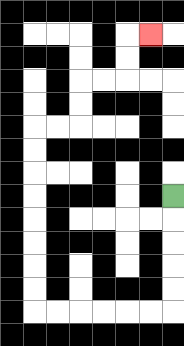{'start': '[7, 8]', 'end': '[6, 1]', 'path_directions': 'D,D,D,D,D,L,L,L,L,L,L,U,U,U,U,U,U,U,U,R,R,U,U,R,R,U,U,R', 'path_coordinates': '[[7, 8], [7, 9], [7, 10], [7, 11], [7, 12], [7, 13], [6, 13], [5, 13], [4, 13], [3, 13], [2, 13], [1, 13], [1, 12], [1, 11], [1, 10], [1, 9], [1, 8], [1, 7], [1, 6], [1, 5], [2, 5], [3, 5], [3, 4], [3, 3], [4, 3], [5, 3], [5, 2], [5, 1], [6, 1]]'}